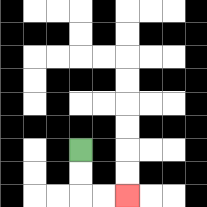{'start': '[3, 6]', 'end': '[5, 8]', 'path_directions': 'D,D,R,R', 'path_coordinates': '[[3, 6], [3, 7], [3, 8], [4, 8], [5, 8]]'}